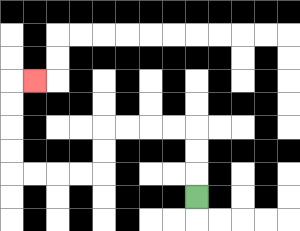{'start': '[8, 8]', 'end': '[1, 3]', 'path_directions': 'U,U,U,L,L,L,L,D,D,L,L,L,L,U,U,U,U,R', 'path_coordinates': '[[8, 8], [8, 7], [8, 6], [8, 5], [7, 5], [6, 5], [5, 5], [4, 5], [4, 6], [4, 7], [3, 7], [2, 7], [1, 7], [0, 7], [0, 6], [0, 5], [0, 4], [0, 3], [1, 3]]'}